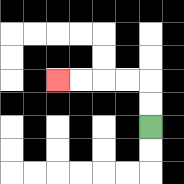{'start': '[6, 5]', 'end': '[2, 3]', 'path_directions': 'U,U,L,L,L,L', 'path_coordinates': '[[6, 5], [6, 4], [6, 3], [5, 3], [4, 3], [3, 3], [2, 3]]'}